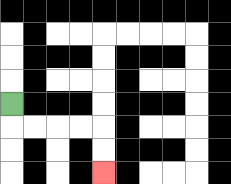{'start': '[0, 4]', 'end': '[4, 7]', 'path_directions': 'D,R,R,R,R,D,D', 'path_coordinates': '[[0, 4], [0, 5], [1, 5], [2, 5], [3, 5], [4, 5], [4, 6], [4, 7]]'}